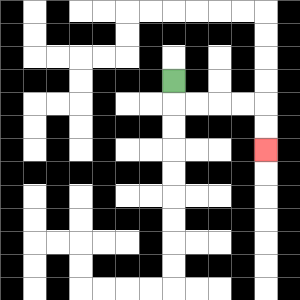{'start': '[7, 3]', 'end': '[11, 6]', 'path_directions': 'D,R,R,R,R,D,D', 'path_coordinates': '[[7, 3], [7, 4], [8, 4], [9, 4], [10, 4], [11, 4], [11, 5], [11, 6]]'}